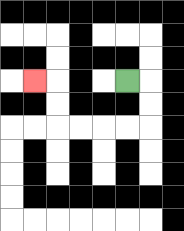{'start': '[5, 3]', 'end': '[1, 3]', 'path_directions': 'R,D,D,L,L,L,L,U,U,L', 'path_coordinates': '[[5, 3], [6, 3], [6, 4], [6, 5], [5, 5], [4, 5], [3, 5], [2, 5], [2, 4], [2, 3], [1, 3]]'}